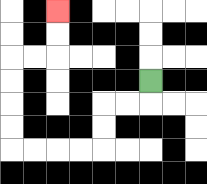{'start': '[6, 3]', 'end': '[2, 0]', 'path_directions': 'D,L,L,D,D,L,L,L,L,U,U,U,U,R,R,U,U', 'path_coordinates': '[[6, 3], [6, 4], [5, 4], [4, 4], [4, 5], [4, 6], [3, 6], [2, 6], [1, 6], [0, 6], [0, 5], [0, 4], [0, 3], [0, 2], [1, 2], [2, 2], [2, 1], [2, 0]]'}